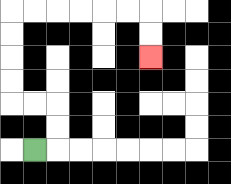{'start': '[1, 6]', 'end': '[6, 2]', 'path_directions': 'R,U,U,L,L,U,U,U,U,R,R,R,R,R,R,D,D', 'path_coordinates': '[[1, 6], [2, 6], [2, 5], [2, 4], [1, 4], [0, 4], [0, 3], [0, 2], [0, 1], [0, 0], [1, 0], [2, 0], [3, 0], [4, 0], [5, 0], [6, 0], [6, 1], [6, 2]]'}